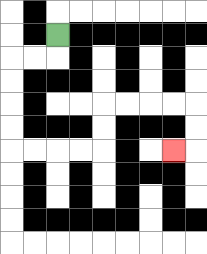{'start': '[2, 1]', 'end': '[7, 6]', 'path_directions': 'D,L,L,D,D,D,D,R,R,R,R,U,U,R,R,R,R,D,D,L', 'path_coordinates': '[[2, 1], [2, 2], [1, 2], [0, 2], [0, 3], [0, 4], [0, 5], [0, 6], [1, 6], [2, 6], [3, 6], [4, 6], [4, 5], [4, 4], [5, 4], [6, 4], [7, 4], [8, 4], [8, 5], [8, 6], [7, 6]]'}